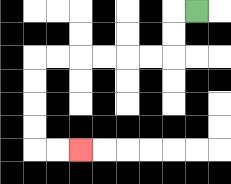{'start': '[8, 0]', 'end': '[3, 6]', 'path_directions': 'L,D,D,L,L,L,L,L,L,D,D,D,D,R,R', 'path_coordinates': '[[8, 0], [7, 0], [7, 1], [7, 2], [6, 2], [5, 2], [4, 2], [3, 2], [2, 2], [1, 2], [1, 3], [1, 4], [1, 5], [1, 6], [2, 6], [3, 6]]'}